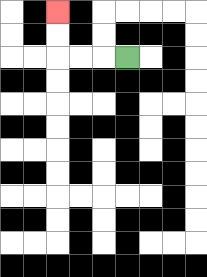{'start': '[5, 2]', 'end': '[2, 0]', 'path_directions': 'L,L,L,U,U', 'path_coordinates': '[[5, 2], [4, 2], [3, 2], [2, 2], [2, 1], [2, 0]]'}